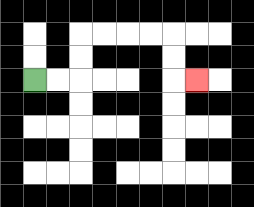{'start': '[1, 3]', 'end': '[8, 3]', 'path_directions': 'R,R,U,U,R,R,R,R,D,D,R', 'path_coordinates': '[[1, 3], [2, 3], [3, 3], [3, 2], [3, 1], [4, 1], [5, 1], [6, 1], [7, 1], [7, 2], [7, 3], [8, 3]]'}